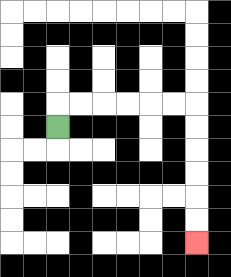{'start': '[2, 5]', 'end': '[8, 10]', 'path_directions': 'U,R,R,R,R,R,R,D,D,D,D,D,D', 'path_coordinates': '[[2, 5], [2, 4], [3, 4], [4, 4], [5, 4], [6, 4], [7, 4], [8, 4], [8, 5], [8, 6], [8, 7], [8, 8], [8, 9], [8, 10]]'}